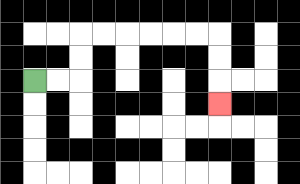{'start': '[1, 3]', 'end': '[9, 4]', 'path_directions': 'R,R,U,U,R,R,R,R,R,R,D,D,D', 'path_coordinates': '[[1, 3], [2, 3], [3, 3], [3, 2], [3, 1], [4, 1], [5, 1], [6, 1], [7, 1], [8, 1], [9, 1], [9, 2], [9, 3], [9, 4]]'}